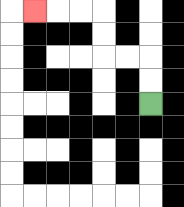{'start': '[6, 4]', 'end': '[1, 0]', 'path_directions': 'U,U,L,L,U,U,L,L,L', 'path_coordinates': '[[6, 4], [6, 3], [6, 2], [5, 2], [4, 2], [4, 1], [4, 0], [3, 0], [2, 0], [1, 0]]'}